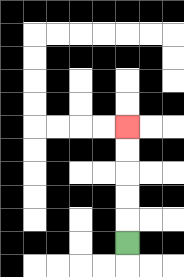{'start': '[5, 10]', 'end': '[5, 5]', 'path_directions': 'U,U,U,U,U', 'path_coordinates': '[[5, 10], [5, 9], [5, 8], [5, 7], [5, 6], [5, 5]]'}